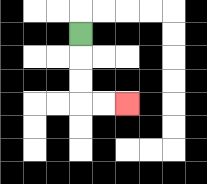{'start': '[3, 1]', 'end': '[5, 4]', 'path_directions': 'D,D,D,R,R', 'path_coordinates': '[[3, 1], [3, 2], [3, 3], [3, 4], [4, 4], [5, 4]]'}